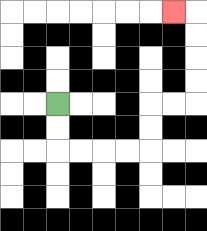{'start': '[2, 4]', 'end': '[7, 0]', 'path_directions': 'D,D,R,R,R,R,U,U,R,R,U,U,U,U,L', 'path_coordinates': '[[2, 4], [2, 5], [2, 6], [3, 6], [4, 6], [5, 6], [6, 6], [6, 5], [6, 4], [7, 4], [8, 4], [8, 3], [8, 2], [8, 1], [8, 0], [7, 0]]'}